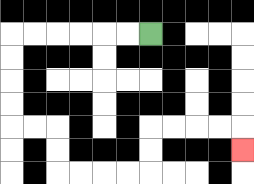{'start': '[6, 1]', 'end': '[10, 6]', 'path_directions': 'L,L,L,L,L,L,D,D,D,D,R,R,D,D,R,R,R,R,U,U,R,R,R,R,D', 'path_coordinates': '[[6, 1], [5, 1], [4, 1], [3, 1], [2, 1], [1, 1], [0, 1], [0, 2], [0, 3], [0, 4], [0, 5], [1, 5], [2, 5], [2, 6], [2, 7], [3, 7], [4, 7], [5, 7], [6, 7], [6, 6], [6, 5], [7, 5], [8, 5], [9, 5], [10, 5], [10, 6]]'}